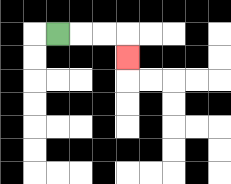{'start': '[2, 1]', 'end': '[5, 2]', 'path_directions': 'R,R,R,D', 'path_coordinates': '[[2, 1], [3, 1], [4, 1], [5, 1], [5, 2]]'}